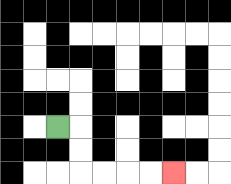{'start': '[2, 5]', 'end': '[7, 7]', 'path_directions': 'R,D,D,R,R,R,R', 'path_coordinates': '[[2, 5], [3, 5], [3, 6], [3, 7], [4, 7], [5, 7], [6, 7], [7, 7]]'}